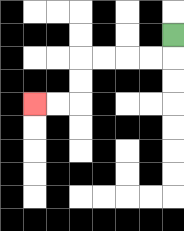{'start': '[7, 1]', 'end': '[1, 4]', 'path_directions': 'D,L,L,L,L,D,D,L,L', 'path_coordinates': '[[7, 1], [7, 2], [6, 2], [5, 2], [4, 2], [3, 2], [3, 3], [3, 4], [2, 4], [1, 4]]'}